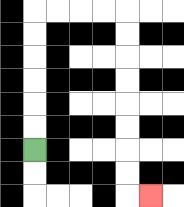{'start': '[1, 6]', 'end': '[6, 8]', 'path_directions': 'U,U,U,U,U,U,R,R,R,R,D,D,D,D,D,D,D,D,R', 'path_coordinates': '[[1, 6], [1, 5], [1, 4], [1, 3], [1, 2], [1, 1], [1, 0], [2, 0], [3, 0], [4, 0], [5, 0], [5, 1], [5, 2], [5, 3], [5, 4], [5, 5], [5, 6], [5, 7], [5, 8], [6, 8]]'}